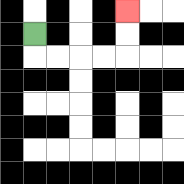{'start': '[1, 1]', 'end': '[5, 0]', 'path_directions': 'D,R,R,R,R,U,U', 'path_coordinates': '[[1, 1], [1, 2], [2, 2], [3, 2], [4, 2], [5, 2], [5, 1], [5, 0]]'}